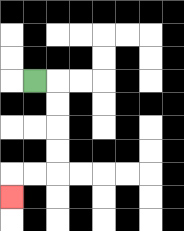{'start': '[1, 3]', 'end': '[0, 8]', 'path_directions': 'R,D,D,D,D,L,L,D', 'path_coordinates': '[[1, 3], [2, 3], [2, 4], [2, 5], [2, 6], [2, 7], [1, 7], [0, 7], [0, 8]]'}